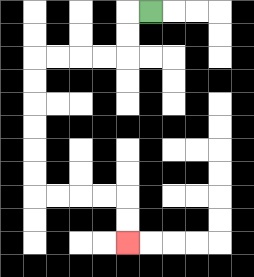{'start': '[6, 0]', 'end': '[5, 10]', 'path_directions': 'L,D,D,L,L,L,L,D,D,D,D,D,D,R,R,R,R,D,D', 'path_coordinates': '[[6, 0], [5, 0], [5, 1], [5, 2], [4, 2], [3, 2], [2, 2], [1, 2], [1, 3], [1, 4], [1, 5], [1, 6], [1, 7], [1, 8], [2, 8], [3, 8], [4, 8], [5, 8], [5, 9], [5, 10]]'}